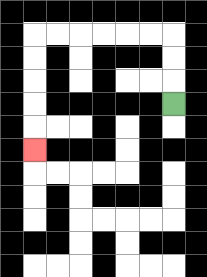{'start': '[7, 4]', 'end': '[1, 6]', 'path_directions': 'U,U,U,L,L,L,L,L,L,D,D,D,D,D', 'path_coordinates': '[[7, 4], [7, 3], [7, 2], [7, 1], [6, 1], [5, 1], [4, 1], [3, 1], [2, 1], [1, 1], [1, 2], [1, 3], [1, 4], [1, 5], [1, 6]]'}